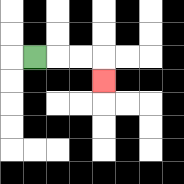{'start': '[1, 2]', 'end': '[4, 3]', 'path_directions': 'R,R,R,D', 'path_coordinates': '[[1, 2], [2, 2], [3, 2], [4, 2], [4, 3]]'}